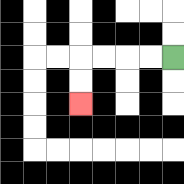{'start': '[7, 2]', 'end': '[3, 4]', 'path_directions': 'L,L,L,L,D,D', 'path_coordinates': '[[7, 2], [6, 2], [5, 2], [4, 2], [3, 2], [3, 3], [3, 4]]'}